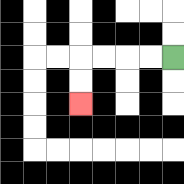{'start': '[7, 2]', 'end': '[3, 4]', 'path_directions': 'L,L,L,L,D,D', 'path_coordinates': '[[7, 2], [6, 2], [5, 2], [4, 2], [3, 2], [3, 3], [3, 4]]'}